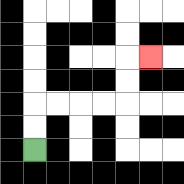{'start': '[1, 6]', 'end': '[6, 2]', 'path_directions': 'U,U,R,R,R,R,U,U,R', 'path_coordinates': '[[1, 6], [1, 5], [1, 4], [2, 4], [3, 4], [4, 4], [5, 4], [5, 3], [5, 2], [6, 2]]'}